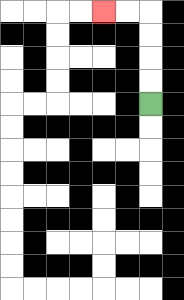{'start': '[6, 4]', 'end': '[4, 0]', 'path_directions': 'U,U,U,U,L,L', 'path_coordinates': '[[6, 4], [6, 3], [6, 2], [6, 1], [6, 0], [5, 0], [4, 0]]'}